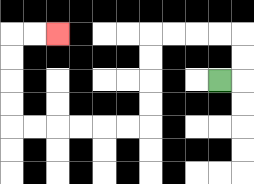{'start': '[9, 3]', 'end': '[2, 1]', 'path_directions': 'R,U,U,L,L,L,L,D,D,D,D,L,L,L,L,L,L,U,U,U,U,R,R', 'path_coordinates': '[[9, 3], [10, 3], [10, 2], [10, 1], [9, 1], [8, 1], [7, 1], [6, 1], [6, 2], [6, 3], [6, 4], [6, 5], [5, 5], [4, 5], [3, 5], [2, 5], [1, 5], [0, 5], [0, 4], [0, 3], [0, 2], [0, 1], [1, 1], [2, 1]]'}